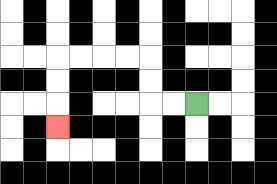{'start': '[8, 4]', 'end': '[2, 5]', 'path_directions': 'L,L,U,U,L,L,L,L,D,D,D', 'path_coordinates': '[[8, 4], [7, 4], [6, 4], [6, 3], [6, 2], [5, 2], [4, 2], [3, 2], [2, 2], [2, 3], [2, 4], [2, 5]]'}